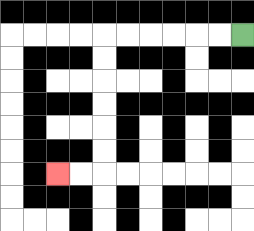{'start': '[10, 1]', 'end': '[2, 7]', 'path_directions': 'L,L,L,L,L,L,D,D,D,D,D,D,L,L', 'path_coordinates': '[[10, 1], [9, 1], [8, 1], [7, 1], [6, 1], [5, 1], [4, 1], [4, 2], [4, 3], [4, 4], [4, 5], [4, 6], [4, 7], [3, 7], [2, 7]]'}